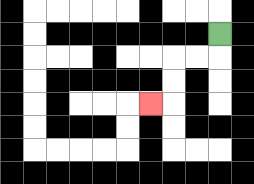{'start': '[9, 1]', 'end': '[6, 4]', 'path_directions': 'D,L,L,D,D,L', 'path_coordinates': '[[9, 1], [9, 2], [8, 2], [7, 2], [7, 3], [7, 4], [6, 4]]'}